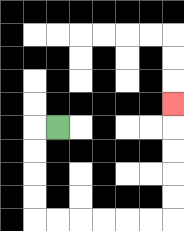{'start': '[2, 5]', 'end': '[7, 4]', 'path_directions': 'L,D,D,D,D,R,R,R,R,R,R,U,U,U,U,U', 'path_coordinates': '[[2, 5], [1, 5], [1, 6], [1, 7], [1, 8], [1, 9], [2, 9], [3, 9], [4, 9], [5, 9], [6, 9], [7, 9], [7, 8], [7, 7], [7, 6], [7, 5], [7, 4]]'}